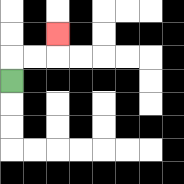{'start': '[0, 3]', 'end': '[2, 1]', 'path_directions': 'U,R,R,U', 'path_coordinates': '[[0, 3], [0, 2], [1, 2], [2, 2], [2, 1]]'}